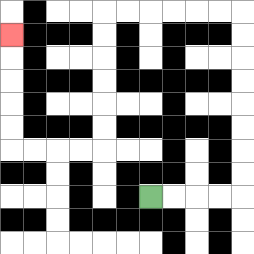{'start': '[6, 8]', 'end': '[0, 1]', 'path_directions': 'R,R,R,R,U,U,U,U,U,U,U,U,L,L,L,L,L,L,D,D,D,D,D,D,L,L,L,L,U,U,U,U,U', 'path_coordinates': '[[6, 8], [7, 8], [8, 8], [9, 8], [10, 8], [10, 7], [10, 6], [10, 5], [10, 4], [10, 3], [10, 2], [10, 1], [10, 0], [9, 0], [8, 0], [7, 0], [6, 0], [5, 0], [4, 0], [4, 1], [4, 2], [4, 3], [4, 4], [4, 5], [4, 6], [3, 6], [2, 6], [1, 6], [0, 6], [0, 5], [0, 4], [0, 3], [0, 2], [0, 1]]'}